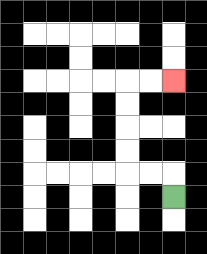{'start': '[7, 8]', 'end': '[7, 3]', 'path_directions': 'U,L,L,U,U,U,U,R,R', 'path_coordinates': '[[7, 8], [7, 7], [6, 7], [5, 7], [5, 6], [5, 5], [5, 4], [5, 3], [6, 3], [7, 3]]'}